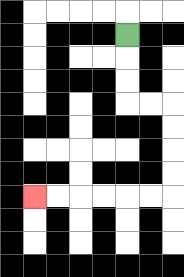{'start': '[5, 1]', 'end': '[1, 8]', 'path_directions': 'D,D,D,R,R,D,D,D,D,L,L,L,L,L,L', 'path_coordinates': '[[5, 1], [5, 2], [5, 3], [5, 4], [6, 4], [7, 4], [7, 5], [7, 6], [7, 7], [7, 8], [6, 8], [5, 8], [4, 8], [3, 8], [2, 8], [1, 8]]'}